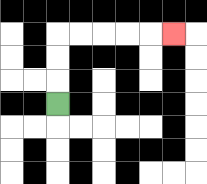{'start': '[2, 4]', 'end': '[7, 1]', 'path_directions': 'U,U,U,R,R,R,R,R', 'path_coordinates': '[[2, 4], [2, 3], [2, 2], [2, 1], [3, 1], [4, 1], [5, 1], [6, 1], [7, 1]]'}